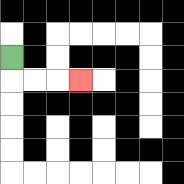{'start': '[0, 2]', 'end': '[3, 3]', 'path_directions': 'D,R,R,R', 'path_coordinates': '[[0, 2], [0, 3], [1, 3], [2, 3], [3, 3]]'}